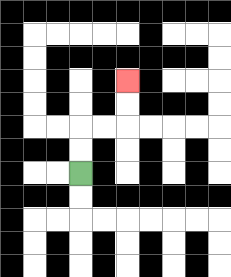{'start': '[3, 7]', 'end': '[5, 3]', 'path_directions': 'U,U,R,R,U,U', 'path_coordinates': '[[3, 7], [3, 6], [3, 5], [4, 5], [5, 5], [5, 4], [5, 3]]'}